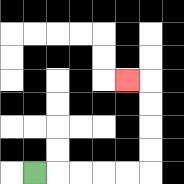{'start': '[1, 7]', 'end': '[5, 3]', 'path_directions': 'R,R,R,R,R,U,U,U,U,L', 'path_coordinates': '[[1, 7], [2, 7], [3, 7], [4, 7], [5, 7], [6, 7], [6, 6], [6, 5], [6, 4], [6, 3], [5, 3]]'}